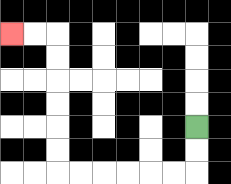{'start': '[8, 5]', 'end': '[0, 1]', 'path_directions': 'D,D,L,L,L,L,L,L,U,U,U,U,U,U,L,L', 'path_coordinates': '[[8, 5], [8, 6], [8, 7], [7, 7], [6, 7], [5, 7], [4, 7], [3, 7], [2, 7], [2, 6], [2, 5], [2, 4], [2, 3], [2, 2], [2, 1], [1, 1], [0, 1]]'}